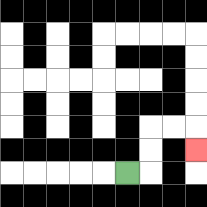{'start': '[5, 7]', 'end': '[8, 6]', 'path_directions': 'R,U,U,R,R,D', 'path_coordinates': '[[5, 7], [6, 7], [6, 6], [6, 5], [7, 5], [8, 5], [8, 6]]'}